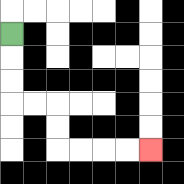{'start': '[0, 1]', 'end': '[6, 6]', 'path_directions': 'D,D,D,R,R,D,D,R,R,R,R', 'path_coordinates': '[[0, 1], [0, 2], [0, 3], [0, 4], [1, 4], [2, 4], [2, 5], [2, 6], [3, 6], [4, 6], [5, 6], [6, 6]]'}